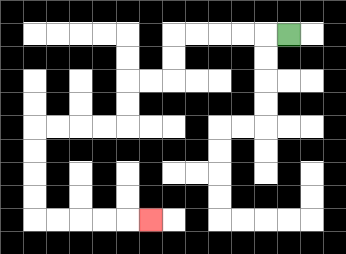{'start': '[12, 1]', 'end': '[6, 9]', 'path_directions': 'L,L,L,L,L,D,D,L,L,D,D,L,L,L,L,D,D,D,D,R,R,R,R,R', 'path_coordinates': '[[12, 1], [11, 1], [10, 1], [9, 1], [8, 1], [7, 1], [7, 2], [7, 3], [6, 3], [5, 3], [5, 4], [5, 5], [4, 5], [3, 5], [2, 5], [1, 5], [1, 6], [1, 7], [1, 8], [1, 9], [2, 9], [3, 9], [4, 9], [5, 9], [6, 9]]'}